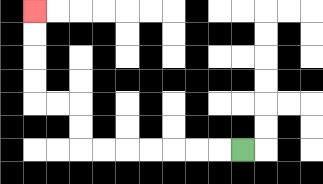{'start': '[10, 6]', 'end': '[1, 0]', 'path_directions': 'L,L,L,L,L,L,L,U,U,L,L,U,U,U,U', 'path_coordinates': '[[10, 6], [9, 6], [8, 6], [7, 6], [6, 6], [5, 6], [4, 6], [3, 6], [3, 5], [3, 4], [2, 4], [1, 4], [1, 3], [1, 2], [1, 1], [1, 0]]'}